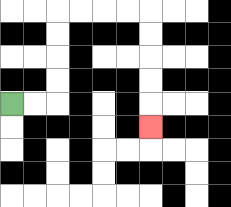{'start': '[0, 4]', 'end': '[6, 5]', 'path_directions': 'R,R,U,U,U,U,R,R,R,R,D,D,D,D,D', 'path_coordinates': '[[0, 4], [1, 4], [2, 4], [2, 3], [2, 2], [2, 1], [2, 0], [3, 0], [4, 0], [5, 0], [6, 0], [6, 1], [6, 2], [6, 3], [6, 4], [6, 5]]'}